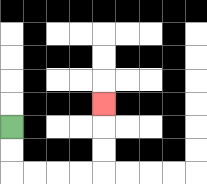{'start': '[0, 5]', 'end': '[4, 4]', 'path_directions': 'D,D,R,R,R,R,U,U,U', 'path_coordinates': '[[0, 5], [0, 6], [0, 7], [1, 7], [2, 7], [3, 7], [4, 7], [4, 6], [4, 5], [4, 4]]'}